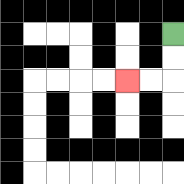{'start': '[7, 1]', 'end': '[5, 3]', 'path_directions': 'D,D,L,L', 'path_coordinates': '[[7, 1], [7, 2], [7, 3], [6, 3], [5, 3]]'}